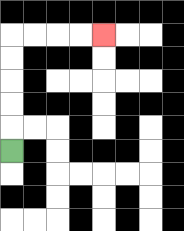{'start': '[0, 6]', 'end': '[4, 1]', 'path_directions': 'U,U,U,U,U,R,R,R,R', 'path_coordinates': '[[0, 6], [0, 5], [0, 4], [0, 3], [0, 2], [0, 1], [1, 1], [2, 1], [3, 1], [4, 1]]'}